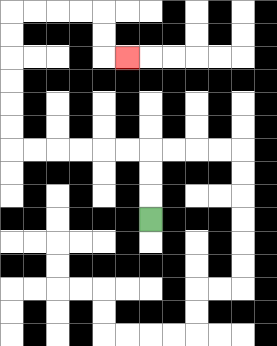{'start': '[6, 9]', 'end': '[5, 2]', 'path_directions': 'U,U,U,L,L,L,L,L,L,U,U,U,U,U,U,R,R,R,R,D,D,R', 'path_coordinates': '[[6, 9], [6, 8], [6, 7], [6, 6], [5, 6], [4, 6], [3, 6], [2, 6], [1, 6], [0, 6], [0, 5], [0, 4], [0, 3], [0, 2], [0, 1], [0, 0], [1, 0], [2, 0], [3, 0], [4, 0], [4, 1], [4, 2], [5, 2]]'}